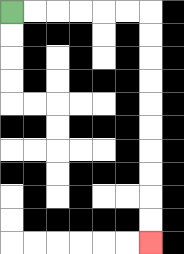{'start': '[0, 0]', 'end': '[6, 10]', 'path_directions': 'R,R,R,R,R,R,D,D,D,D,D,D,D,D,D,D', 'path_coordinates': '[[0, 0], [1, 0], [2, 0], [3, 0], [4, 0], [5, 0], [6, 0], [6, 1], [6, 2], [6, 3], [6, 4], [6, 5], [6, 6], [6, 7], [6, 8], [6, 9], [6, 10]]'}